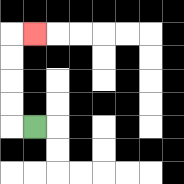{'start': '[1, 5]', 'end': '[1, 1]', 'path_directions': 'L,U,U,U,U,R', 'path_coordinates': '[[1, 5], [0, 5], [0, 4], [0, 3], [0, 2], [0, 1], [1, 1]]'}